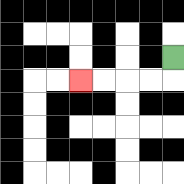{'start': '[7, 2]', 'end': '[3, 3]', 'path_directions': 'D,L,L,L,L', 'path_coordinates': '[[7, 2], [7, 3], [6, 3], [5, 3], [4, 3], [3, 3]]'}